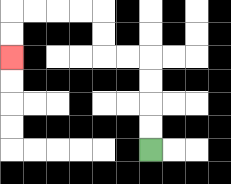{'start': '[6, 6]', 'end': '[0, 2]', 'path_directions': 'U,U,U,U,L,L,U,U,L,L,L,L,D,D', 'path_coordinates': '[[6, 6], [6, 5], [6, 4], [6, 3], [6, 2], [5, 2], [4, 2], [4, 1], [4, 0], [3, 0], [2, 0], [1, 0], [0, 0], [0, 1], [0, 2]]'}